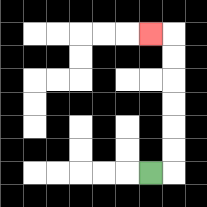{'start': '[6, 7]', 'end': '[6, 1]', 'path_directions': 'R,U,U,U,U,U,U,L', 'path_coordinates': '[[6, 7], [7, 7], [7, 6], [7, 5], [7, 4], [7, 3], [7, 2], [7, 1], [6, 1]]'}